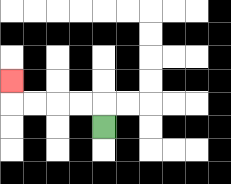{'start': '[4, 5]', 'end': '[0, 3]', 'path_directions': 'U,L,L,L,L,U', 'path_coordinates': '[[4, 5], [4, 4], [3, 4], [2, 4], [1, 4], [0, 4], [0, 3]]'}